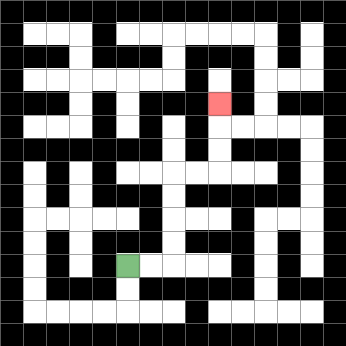{'start': '[5, 11]', 'end': '[9, 4]', 'path_directions': 'R,R,U,U,U,U,R,R,U,U,U', 'path_coordinates': '[[5, 11], [6, 11], [7, 11], [7, 10], [7, 9], [7, 8], [7, 7], [8, 7], [9, 7], [9, 6], [9, 5], [9, 4]]'}